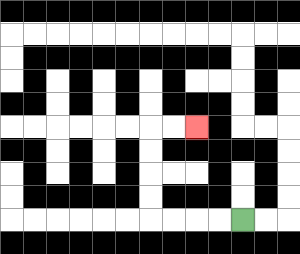{'start': '[10, 9]', 'end': '[8, 5]', 'path_directions': 'L,L,L,L,U,U,U,U,R,R', 'path_coordinates': '[[10, 9], [9, 9], [8, 9], [7, 9], [6, 9], [6, 8], [6, 7], [6, 6], [6, 5], [7, 5], [8, 5]]'}